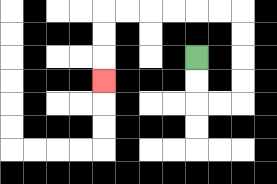{'start': '[8, 2]', 'end': '[4, 3]', 'path_directions': 'D,D,R,R,U,U,U,U,L,L,L,L,L,L,D,D,D', 'path_coordinates': '[[8, 2], [8, 3], [8, 4], [9, 4], [10, 4], [10, 3], [10, 2], [10, 1], [10, 0], [9, 0], [8, 0], [7, 0], [6, 0], [5, 0], [4, 0], [4, 1], [4, 2], [4, 3]]'}